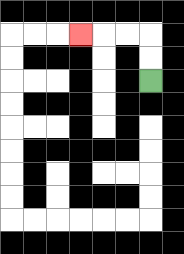{'start': '[6, 3]', 'end': '[3, 1]', 'path_directions': 'U,U,L,L,L', 'path_coordinates': '[[6, 3], [6, 2], [6, 1], [5, 1], [4, 1], [3, 1]]'}